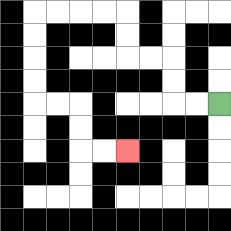{'start': '[9, 4]', 'end': '[5, 6]', 'path_directions': 'L,L,U,U,L,L,U,U,L,L,L,L,D,D,D,D,R,R,D,D,R,R', 'path_coordinates': '[[9, 4], [8, 4], [7, 4], [7, 3], [7, 2], [6, 2], [5, 2], [5, 1], [5, 0], [4, 0], [3, 0], [2, 0], [1, 0], [1, 1], [1, 2], [1, 3], [1, 4], [2, 4], [3, 4], [3, 5], [3, 6], [4, 6], [5, 6]]'}